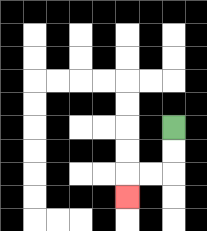{'start': '[7, 5]', 'end': '[5, 8]', 'path_directions': 'D,D,L,L,D', 'path_coordinates': '[[7, 5], [7, 6], [7, 7], [6, 7], [5, 7], [5, 8]]'}